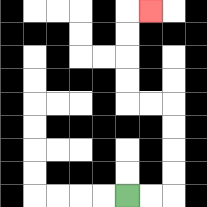{'start': '[5, 8]', 'end': '[6, 0]', 'path_directions': 'R,R,U,U,U,U,L,L,U,U,U,U,R', 'path_coordinates': '[[5, 8], [6, 8], [7, 8], [7, 7], [7, 6], [7, 5], [7, 4], [6, 4], [5, 4], [5, 3], [5, 2], [5, 1], [5, 0], [6, 0]]'}